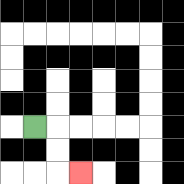{'start': '[1, 5]', 'end': '[3, 7]', 'path_directions': 'R,D,D,R', 'path_coordinates': '[[1, 5], [2, 5], [2, 6], [2, 7], [3, 7]]'}